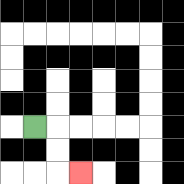{'start': '[1, 5]', 'end': '[3, 7]', 'path_directions': 'R,D,D,R', 'path_coordinates': '[[1, 5], [2, 5], [2, 6], [2, 7], [3, 7]]'}